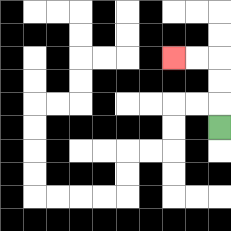{'start': '[9, 5]', 'end': '[7, 2]', 'path_directions': 'U,U,U,L,L', 'path_coordinates': '[[9, 5], [9, 4], [9, 3], [9, 2], [8, 2], [7, 2]]'}